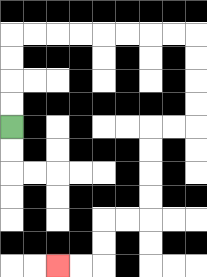{'start': '[0, 5]', 'end': '[2, 11]', 'path_directions': 'U,U,U,U,R,R,R,R,R,R,R,R,D,D,D,D,L,L,D,D,D,D,L,L,D,D,L,L', 'path_coordinates': '[[0, 5], [0, 4], [0, 3], [0, 2], [0, 1], [1, 1], [2, 1], [3, 1], [4, 1], [5, 1], [6, 1], [7, 1], [8, 1], [8, 2], [8, 3], [8, 4], [8, 5], [7, 5], [6, 5], [6, 6], [6, 7], [6, 8], [6, 9], [5, 9], [4, 9], [4, 10], [4, 11], [3, 11], [2, 11]]'}